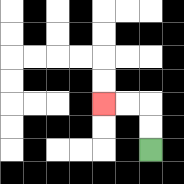{'start': '[6, 6]', 'end': '[4, 4]', 'path_directions': 'U,U,L,L', 'path_coordinates': '[[6, 6], [6, 5], [6, 4], [5, 4], [4, 4]]'}